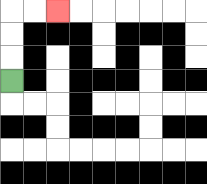{'start': '[0, 3]', 'end': '[2, 0]', 'path_directions': 'U,U,U,R,R', 'path_coordinates': '[[0, 3], [0, 2], [0, 1], [0, 0], [1, 0], [2, 0]]'}